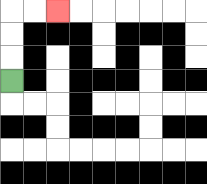{'start': '[0, 3]', 'end': '[2, 0]', 'path_directions': 'U,U,U,R,R', 'path_coordinates': '[[0, 3], [0, 2], [0, 1], [0, 0], [1, 0], [2, 0]]'}